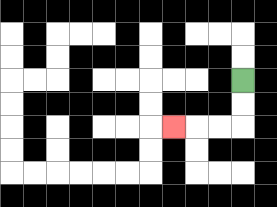{'start': '[10, 3]', 'end': '[7, 5]', 'path_directions': 'D,D,L,L,L', 'path_coordinates': '[[10, 3], [10, 4], [10, 5], [9, 5], [8, 5], [7, 5]]'}